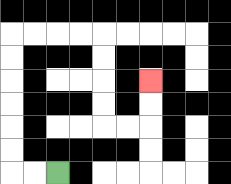{'start': '[2, 7]', 'end': '[6, 3]', 'path_directions': 'L,L,U,U,U,U,U,U,R,R,R,R,D,D,D,D,R,R,U,U', 'path_coordinates': '[[2, 7], [1, 7], [0, 7], [0, 6], [0, 5], [0, 4], [0, 3], [0, 2], [0, 1], [1, 1], [2, 1], [3, 1], [4, 1], [4, 2], [4, 3], [4, 4], [4, 5], [5, 5], [6, 5], [6, 4], [6, 3]]'}